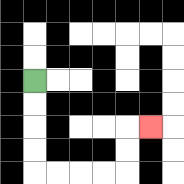{'start': '[1, 3]', 'end': '[6, 5]', 'path_directions': 'D,D,D,D,R,R,R,R,U,U,R', 'path_coordinates': '[[1, 3], [1, 4], [1, 5], [1, 6], [1, 7], [2, 7], [3, 7], [4, 7], [5, 7], [5, 6], [5, 5], [6, 5]]'}